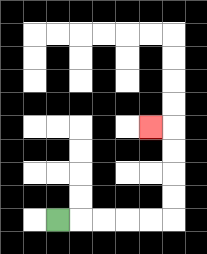{'start': '[2, 9]', 'end': '[6, 5]', 'path_directions': 'R,R,R,R,R,U,U,U,U,L', 'path_coordinates': '[[2, 9], [3, 9], [4, 9], [5, 9], [6, 9], [7, 9], [7, 8], [7, 7], [7, 6], [7, 5], [6, 5]]'}